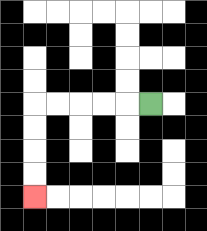{'start': '[6, 4]', 'end': '[1, 8]', 'path_directions': 'L,L,L,L,L,D,D,D,D', 'path_coordinates': '[[6, 4], [5, 4], [4, 4], [3, 4], [2, 4], [1, 4], [1, 5], [1, 6], [1, 7], [1, 8]]'}